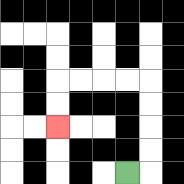{'start': '[5, 7]', 'end': '[2, 5]', 'path_directions': 'R,U,U,U,U,L,L,L,L,D,D', 'path_coordinates': '[[5, 7], [6, 7], [6, 6], [6, 5], [6, 4], [6, 3], [5, 3], [4, 3], [3, 3], [2, 3], [2, 4], [2, 5]]'}